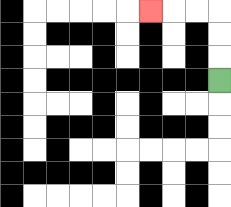{'start': '[9, 3]', 'end': '[6, 0]', 'path_directions': 'U,U,U,L,L,L', 'path_coordinates': '[[9, 3], [9, 2], [9, 1], [9, 0], [8, 0], [7, 0], [6, 0]]'}